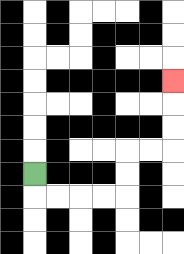{'start': '[1, 7]', 'end': '[7, 3]', 'path_directions': 'D,R,R,R,R,U,U,R,R,U,U,U', 'path_coordinates': '[[1, 7], [1, 8], [2, 8], [3, 8], [4, 8], [5, 8], [5, 7], [5, 6], [6, 6], [7, 6], [7, 5], [7, 4], [7, 3]]'}